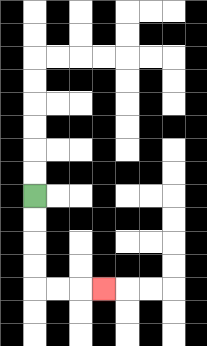{'start': '[1, 8]', 'end': '[4, 12]', 'path_directions': 'D,D,D,D,R,R,R', 'path_coordinates': '[[1, 8], [1, 9], [1, 10], [1, 11], [1, 12], [2, 12], [3, 12], [4, 12]]'}